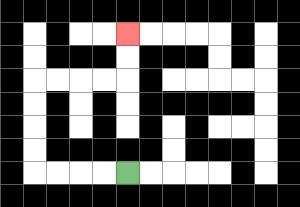{'start': '[5, 7]', 'end': '[5, 1]', 'path_directions': 'L,L,L,L,U,U,U,U,R,R,R,R,U,U', 'path_coordinates': '[[5, 7], [4, 7], [3, 7], [2, 7], [1, 7], [1, 6], [1, 5], [1, 4], [1, 3], [2, 3], [3, 3], [4, 3], [5, 3], [5, 2], [5, 1]]'}